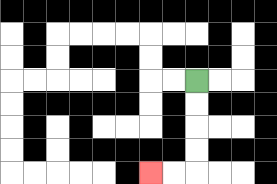{'start': '[8, 3]', 'end': '[6, 7]', 'path_directions': 'D,D,D,D,L,L', 'path_coordinates': '[[8, 3], [8, 4], [8, 5], [8, 6], [8, 7], [7, 7], [6, 7]]'}